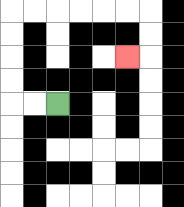{'start': '[2, 4]', 'end': '[5, 2]', 'path_directions': 'L,L,U,U,U,U,R,R,R,R,R,R,D,D,L', 'path_coordinates': '[[2, 4], [1, 4], [0, 4], [0, 3], [0, 2], [0, 1], [0, 0], [1, 0], [2, 0], [3, 0], [4, 0], [5, 0], [6, 0], [6, 1], [6, 2], [5, 2]]'}